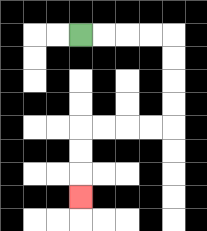{'start': '[3, 1]', 'end': '[3, 8]', 'path_directions': 'R,R,R,R,D,D,D,D,L,L,L,L,D,D,D', 'path_coordinates': '[[3, 1], [4, 1], [5, 1], [6, 1], [7, 1], [7, 2], [7, 3], [7, 4], [7, 5], [6, 5], [5, 5], [4, 5], [3, 5], [3, 6], [3, 7], [3, 8]]'}